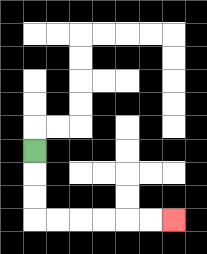{'start': '[1, 6]', 'end': '[7, 9]', 'path_directions': 'D,D,D,R,R,R,R,R,R', 'path_coordinates': '[[1, 6], [1, 7], [1, 8], [1, 9], [2, 9], [3, 9], [4, 9], [5, 9], [6, 9], [7, 9]]'}